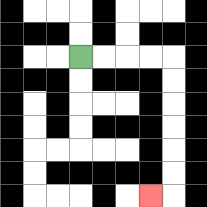{'start': '[3, 2]', 'end': '[6, 8]', 'path_directions': 'R,R,R,R,D,D,D,D,D,D,L', 'path_coordinates': '[[3, 2], [4, 2], [5, 2], [6, 2], [7, 2], [7, 3], [7, 4], [7, 5], [7, 6], [7, 7], [7, 8], [6, 8]]'}